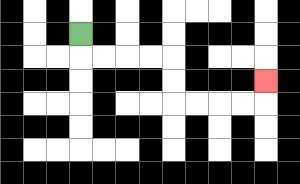{'start': '[3, 1]', 'end': '[11, 3]', 'path_directions': 'D,R,R,R,R,D,D,R,R,R,R,U', 'path_coordinates': '[[3, 1], [3, 2], [4, 2], [5, 2], [6, 2], [7, 2], [7, 3], [7, 4], [8, 4], [9, 4], [10, 4], [11, 4], [11, 3]]'}